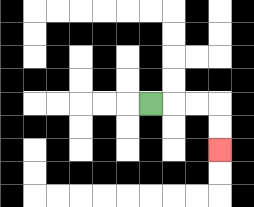{'start': '[6, 4]', 'end': '[9, 6]', 'path_directions': 'R,R,R,D,D', 'path_coordinates': '[[6, 4], [7, 4], [8, 4], [9, 4], [9, 5], [9, 6]]'}